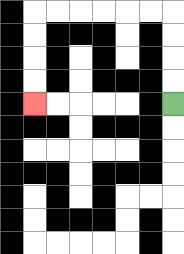{'start': '[7, 4]', 'end': '[1, 4]', 'path_directions': 'U,U,U,U,L,L,L,L,L,L,D,D,D,D', 'path_coordinates': '[[7, 4], [7, 3], [7, 2], [7, 1], [7, 0], [6, 0], [5, 0], [4, 0], [3, 0], [2, 0], [1, 0], [1, 1], [1, 2], [1, 3], [1, 4]]'}